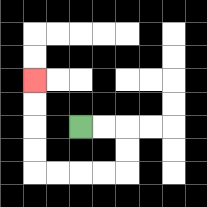{'start': '[3, 5]', 'end': '[1, 3]', 'path_directions': 'R,R,D,D,L,L,L,L,U,U,U,U', 'path_coordinates': '[[3, 5], [4, 5], [5, 5], [5, 6], [5, 7], [4, 7], [3, 7], [2, 7], [1, 7], [1, 6], [1, 5], [1, 4], [1, 3]]'}